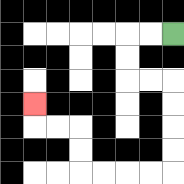{'start': '[7, 1]', 'end': '[1, 4]', 'path_directions': 'L,L,D,D,R,R,D,D,D,D,L,L,L,L,U,U,L,L,U', 'path_coordinates': '[[7, 1], [6, 1], [5, 1], [5, 2], [5, 3], [6, 3], [7, 3], [7, 4], [7, 5], [7, 6], [7, 7], [6, 7], [5, 7], [4, 7], [3, 7], [3, 6], [3, 5], [2, 5], [1, 5], [1, 4]]'}